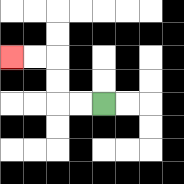{'start': '[4, 4]', 'end': '[0, 2]', 'path_directions': 'L,L,U,U,L,L', 'path_coordinates': '[[4, 4], [3, 4], [2, 4], [2, 3], [2, 2], [1, 2], [0, 2]]'}